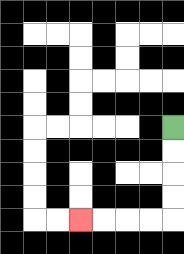{'start': '[7, 5]', 'end': '[3, 9]', 'path_directions': 'D,D,D,D,L,L,L,L', 'path_coordinates': '[[7, 5], [7, 6], [7, 7], [7, 8], [7, 9], [6, 9], [5, 9], [4, 9], [3, 9]]'}